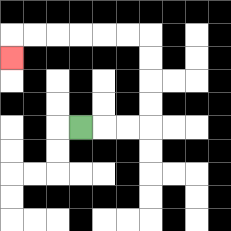{'start': '[3, 5]', 'end': '[0, 2]', 'path_directions': 'R,R,R,U,U,U,U,L,L,L,L,L,L,D', 'path_coordinates': '[[3, 5], [4, 5], [5, 5], [6, 5], [6, 4], [6, 3], [6, 2], [6, 1], [5, 1], [4, 1], [3, 1], [2, 1], [1, 1], [0, 1], [0, 2]]'}